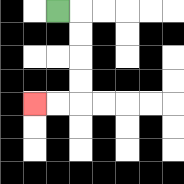{'start': '[2, 0]', 'end': '[1, 4]', 'path_directions': 'R,D,D,D,D,L,L', 'path_coordinates': '[[2, 0], [3, 0], [3, 1], [3, 2], [3, 3], [3, 4], [2, 4], [1, 4]]'}